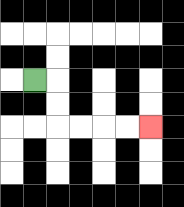{'start': '[1, 3]', 'end': '[6, 5]', 'path_directions': 'R,D,D,R,R,R,R', 'path_coordinates': '[[1, 3], [2, 3], [2, 4], [2, 5], [3, 5], [4, 5], [5, 5], [6, 5]]'}